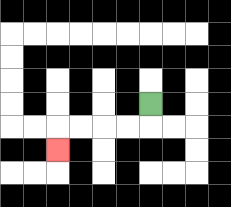{'start': '[6, 4]', 'end': '[2, 6]', 'path_directions': 'D,L,L,L,L,D', 'path_coordinates': '[[6, 4], [6, 5], [5, 5], [4, 5], [3, 5], [2, 5], [2, 6]]'}